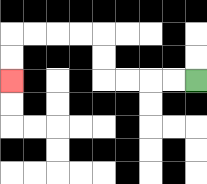{'start': '[8, 3]', 'end': '[0, 3]', 'path_directions': 'L,L,L,L,U,U,L,L,L,L,D,D', 'path_coordinates': '[[8, 3], [7, 3], [6, 3], [5, 3], [4, 3], [4, 2], [4, 1], [3, 1], [2, 1], [1, 1], [0, 1], [0, 2], [0, 3]]'}